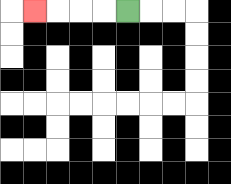{'start': '[5, 0]', 'end': '[1, 0]', 'path_directions': 'L,L,L,L', 'path_coordinates': '[[5, 0], [4, 0], [3, 0], [2, 0], [1, 0]]'}